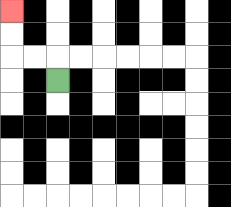{'start': '[2, 3]', 'end': '[0, 0]', 'path_directions': 'U,L,L,U,U', 'path_coordinates': '[[2, 3], [2, 2], [1, 2], [0, 2], [0, 1], [0, 0]]'}